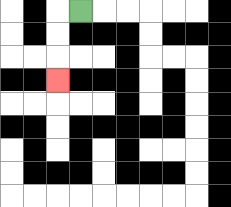{'start': '[3, 0]', 'end': '[2, 3]', 'path_directions': 'L,D,D,D', 'path_coordinates': '[[3, 0], [2, 0], [2, 1], [2, 2], [2, 3]]'}